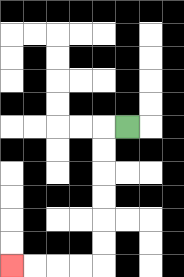{'start': '[5, 5]', 'end': '[0, 11]', 'path_directions': 'L,D,D,D,D,D,D,L,L,L,L', 'path_coordinates': '[[5, 5], [4, 5], [4, 6], [4, 7], [4, 8], [4, 9], [4, 10], [4, 11], [3, 11], [2, 11], [1, 11], [0, 11]]'}